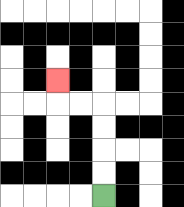{'start': '[4, 8]', 'end': '[2, 3]', 'path_directions': 'U,U,U,U,L,L,U', 'path_coordinates': '[[4, 8], [4, 7], [4, 6], [4, 5], [4, 4], [3, 4], [2, 4], [2, 3]]'}